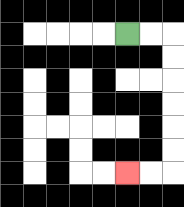{'start': '[5, 1]', 'end': '[5, 7]', 'path_directions': 'R,R,D,D,D,D,D,D,L,L', 'path_coordinates': '[[5, 1], [6, 1], [7, 1], [7, 2], [7, 3], [7, 4], [7, 5], [7, 6], [7, 7], [6, 7], [5, 7]]'}